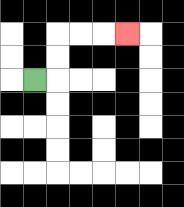{'start': '[1, 3]', 'end': '[5, 1]', 'path_directions': 'R,U,U,R,R,R', 'path_coordinates': '[[1, 3], [2, 3], [2, 2], [2, 1], [3, 1], [4, 1], [5, 1]]'}